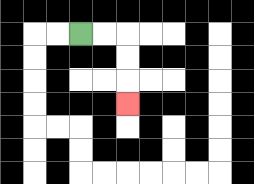{'start': '[3, 1]', 'end': '[5, 4]', 'path_directions': 'R,R,D,D,D', 'path_coordinates': '[[3, 1], [4, 1], [5, 1], [5, 2], [5, 3], [5, 4]]'}